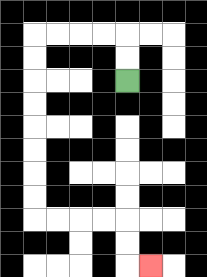{'start': '[5, 3]', 'end': '[6, 11]', 'path_directions': 'U,U,L,L,L,L,D,D,D,D,D,D,D,D,R,R,R,R,D,D,R', 'path_coordinates': '[[5, 3], [5, 2], [5, 1], [4, 1], [3, 1], [2, 1], [1, 1], [1, 2], [1, 3], [1, 4], [1, 5], [1, 6], [1, 7], [1, 8], [1, 9], [2, 9], [3, 9], [4, 9], [5, 9], [5, 10], [5, 11], [6, 11]]'}